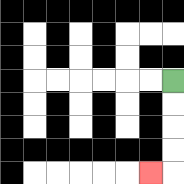{'start': '[7, 3]', 'end': '[6, 7]', 'path_directions': 'D,D,D,D,L', 'path_coordinates': '[[7, 3], [7, 4], [7, 5], [7, 6], [7, 7], [6, 7]]'}